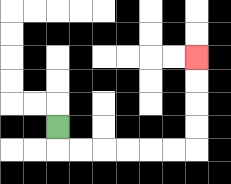{'start': '[2, 5]', 'end': '[8, 2]', 'path_directions': 'D,R,R,R,R,R,R,U,U,U,U', 'path_coordinates': '[[2, 5], [2, 6], [3, 6], [4, 6], [5, 6], [6, 6], [7, 6], [8, 6], [8, 5], [8, 4], [8, 3], [8, 2]]'}